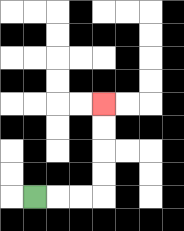{'start': '[1, 8]', 'end': '[4, 4]', 'path_directions': 'R,R,R,U,U,U,U', 'path_coordinates': '[[1, 8], [2, 8], [3, 8], [4, 8], [4, 7], [4, 6], [4, 5], [4, 4]]'}